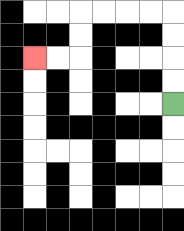{'start': '[7, 4]', 'end': '[1, 2]', 'path_directions': 'U,U,U,U,L,L,L,L,D,D,L,L', 'path_coordinates': '[[7, 4], [7, 3], [7, 2], [7, 1], [7, 0], [6, 0], [5, 0], [4, 0], [3, 0], [3, 1], [3, 2], [2, 2], [1, 2]]'}